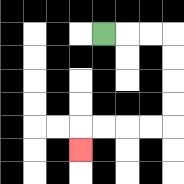{'start': '[4, 1]', 'end': '[3, 6]', 'path_directions': 'R,R,R,D,D,D,D,L,L,L,L,D', 'path_coordinates': '[[4, 1], [5, 1], [6, 1], [7, 1], [7, 2], [7, 3], [7, 4], [7, 5], [6, 5], [5, 5], [4, 5], [3, 5], [3, 6]]'}